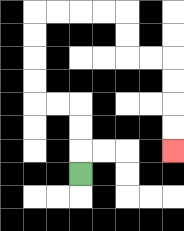{'start': '[3, 7]', 'end': '[7, 6]', 'path_directions': 'U,U,U,L,L,U,U,U,U,R,R,R,R,D,D,R,R,D,D,D,D', 'path_coordinates': '[[3, 7], [3, 6], [3, 5], [3, 4], [2, 4], [1, 4], [1, 3], [1, 2], [1, 1], [1, 0], [2, 0], [3, 0], [4, 0], [5, 0], [5, 1], [5, 2], [6, 2], [7, 2], [7, 3], [7, 4], [7, 5], [7, 6]]'}